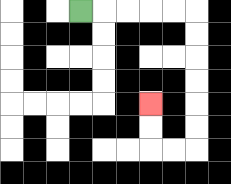{'start': '[3, 0]', 'end': '[6, 4]', 'path_directions': 'R,R,R,R,R,D,D,D,D,D,D,L,L,U,U', 'path_coordinates': '[[3, 0], [4, 0], [5, 0], [6, 0], [7, 0], [8, 0], [8, 1], [8, 2], [8, 3], [8, 4], [8, 5], [8, 6], [7, 6], [6, 6], [6, 5], [6, 4]]'}